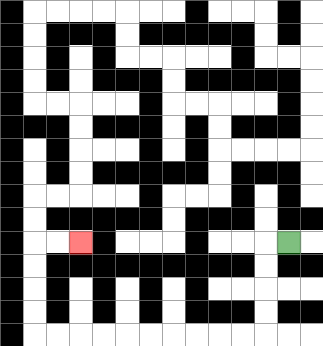{'start': '[12, 10]', 'end': '[3, 10]', 'path_directions': 'L,D,D,D,D,L,L,L,L,L,L,L,L,L,L,U,U,U,U,R,R', 'path_coordinates': '[[12, 10], [11, 10], [11, 11], [11, 12], [11, 13], [11, 14], [10, 14], [9, 14], [8, 14], [7, 14], [6, 14], [5, 14], [4, 14], [3, 14], [2, 14], [1, 14], [1, 13], [1, 12], [1, 11], [1, 10], [2, 10], [3, 10]]'}